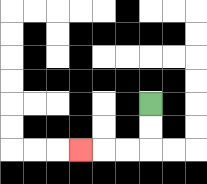{'start': '[6, 4]', 'end': '[3, 6]', 'path_directions': 'D,D,L,L,L', 'path_coordinates': '[[6, 4], [6, 5], [6, 6], [5, 6], [4, 6], [3, 6]]'}